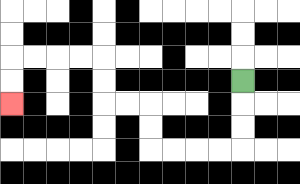{'start': '[10, 3]', 'end': '[0, 4]', 'path_directions': 'D,D,D,L,L,L,L,U,U,L,L,U,U,L,L,L,L,D,D', 'path_coordinates': '[[10, 3], [10, 4], [10, 5], [10, 6], [9, 6], [8, 6], [7, 6], [6, 6], [6, 5], [6, 4], [5, 4], [4, 4], [4, 3], [4, 2], [3, 2], [2, 2], [1, 2], [0, 2], [0, 3], [0, 4]]'}